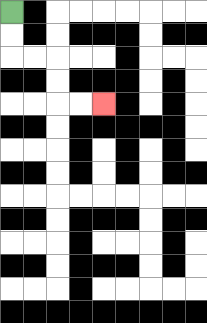{'start': '[0, 0]', 'end': '[4, 4]', 'path_directions': 'D,D,R,R,D,D,R,R', 'path_coordinates': '[[0, 0], [0, 1], [0, 2], [1, 2], [2, 2], [2, 3], [2, 4], [3, 4], [4, 4]]'}